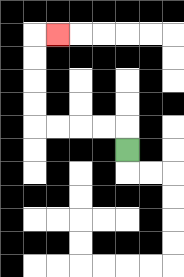{'start': '[5, 6]', 'end': '[2, 1]', 'path_directions': 'U,L,L,L,L,U,U,U,U,R', 'path_coordinates': '[[5, 6], [5, 5], [4, 5], [3, 5], [2, 5], [1, 5], [1, 4], [1, 3], [1, 2], [1, 1], [2, 1]]'}